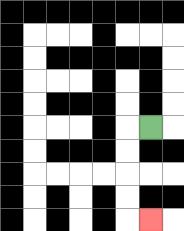{'start': '[6, 5]', 'end': '[6, 9]', 'path_directions': 'L,D,D,D,D,R', 'path_coordinates': '[[6, 5], [5, 5], [5, 6], [5, 7], [5, 8], [5, 9], [6, 9]]'}